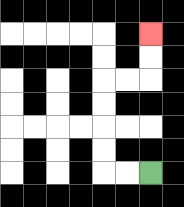{'start': '[6, 7]', 'end': '[6, 1]', 'path_directions': 'L,L,U,U,U,U,R,R,U,U', 'path_coordinates': '[[6, 7], [5, 7], [4, 7], [4, 6], [4, 5], [4, 4], [4, 3], [5, 3], [6, 3], [6, 2], [6, 1]]'}